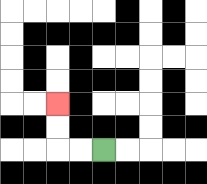{'start': '[4, 6]', 'end': '[2, 4]', 'path_directions': 'L,L,U,U', 'path_coordinates': '[[4, 6], [3, 6], [2, 6], [2, 5], [2, 4]]'}